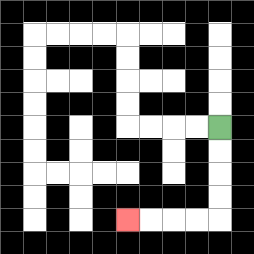{'start': '[9, 5]', 'end': '[5, 9]', 'path_directions': 'D,D,D,D,L,L,L,L', 'path_coordinates': '[[9, 5], [9, 6], [9, 7], [9, 8], [9, 9], [8, 9], [7, 9], [6, 9], [5, 9]]'}